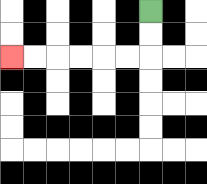{'start': '[6, 0]', 'end': '[0, 2]', 'path_directions': 'D,D,L,L,L,L,L,L', 'path_coordinates': '[[6, 0], [6, 1], [6, 2], [5, 2], [4, 2], [3, 2], [2, 2], [1, 2], [0, 2]]'}